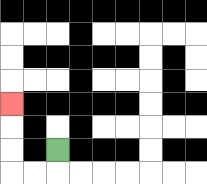{'start': '[2, 6]', 'end': '[0, 4]', 'path_directions': 'D,L,L,U,U,U', 'path_coordinates': '[[2, 6], [2, 7], [1, 7], [0, 7], [0, 6], [0, 5], [0, 4]]'}